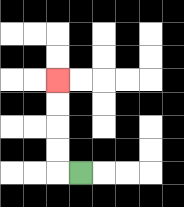{'start': '[3, 7]', 'end': '[2, 3]', 'path_directions': 'L,U,U,U,U', 'path_coordinates': '[[3, 7], [2, 7], [2, 6], [2, 5], [2, 4], [2, 3]]'}